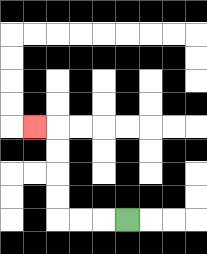{'start': '[5, 9]', 'end': '[1, 5]', 'path_directions': 'L,L,L,U,U,U,U,L', 'path_coordinates': '[[5, 9], [4, 9], [3, 9], [2, 9], [2, 8], [2, 7], [2, 6], [2, 5], [1, 5]]'}